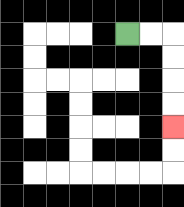{'start': '[5, 1]', 'end': '[7, 5]', 'path_directions': 'R,R,D,D,D,D', 'path_coordinates': '[[5, 1], [6, 1], [7, 1], [7, 2], [7, 3], [7, 4], [7, 5]]'}